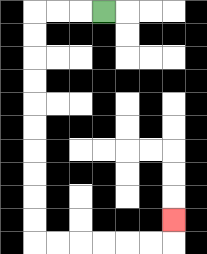{'start': '[4, 0]', 'end': '[7, 9]', 'path_directions': 'L,L,L,D,D,D,D,D,D,D,D,D,D,R,R,R,R,R,R,U', 'path_coordinates': '[[4, 0], [3, 0], [2, 0], [1, 0], [1, 1], [1, 2], [1, 3], [1, 4], [1, 5], [1, 6], [1, 7], [1, 8], [1, 9], [1, 10], [2, 10], [3, 10], [4, 10], [5, 10], [6, 10], [7, 10], [7, 9]]'}